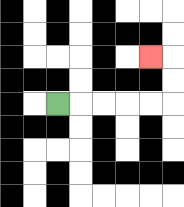{'start': '[2, 4]', 'end': '[6, 2]', 'path_directions': 'R,R,R,R,R,U,U,L', 'path_coordinates': '[[2, 4], [3, 4], [4, 4], [5, 4], [6, 4], [7, 4], [7, 3], [7, 2], [6, 2]]'}